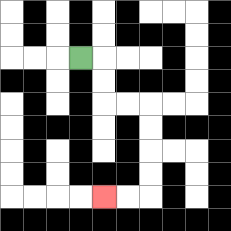{'start': '[3, 2]', 'end': '[4, 8]', 'path_directions': 'R,D,D,R,R,D,D,D,D,L,L', 'path_coordinates': '[[3, 2], [4, 2], [4, 3], [4, 4], [5, 4], [6, 4], [6, 5], [6, 6], [6, 7], [6, 8], [5, 8], [4, 8]]'}